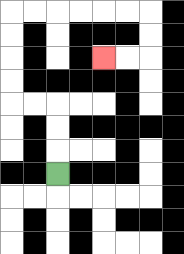{'start': '[2, 7]', 'end': '[4, 2]', 'path_directions': 'U,U,U,L,L,U,U,U,U,R,R,R,R,R,R,D,D,L,L', 'path_coordinates': '[[2, 7], [2, 6], [2, 5], [2, 4], [1, 4], [0, 4], [0, 3], [0, 2], [0, 1], [0, 0], [1, 0], [2, 0], [3, 0], [4, 0], [5, 0], [6, 0], [6, 1], [6, 2], [5, 2], [4, 2]]'}